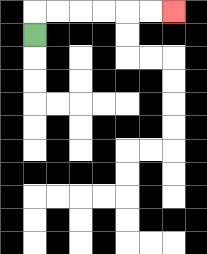{'start': '[1, 1]', 'end': '[7, 0]', 'path_directions': 'U,R,R,R,R,R,R', 'path_coordinates': '[[1, 1], [1, 0], [2, 0], [3, 0], [4, 0], [5, 0], [6, 0], [7, 0]]'}